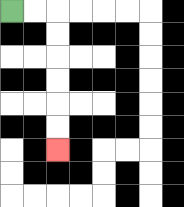{'start': '[0, 0]', 'end': '[2, 6]', 'path_directions': 'R,R,D,D,D,D,D,D', 'path_coordinates': '[[0, 0], [1, 0], [2, 0], [2, 1], [2, 2], [2, 3], [2, 4], [2, 5], [2, 6]]'}